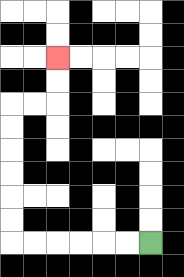{'start': '[6, 10]', 'end': '[2, 2]', 'path_directions': 'L,L,L,L,L,L,U,U,U,U,U,U,R,R,U,U', 'path_coordinates': '[[6, 10], [5, 10], [4, 10], [3, 10], [2, 10], [1, 10], [0, 10], [0, 9], [0, 8], [0, 7], [0, 6], [0, 5], [0, 4], [1, 4], [2, 4], [2, 3], [2, 2]]'}